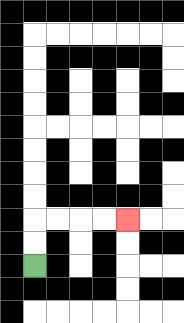{'start': '[1, 11]', 'end': '[5, 9]', 'path_directions': 'U,U,R,R,R,R', 'path_coordinates': '[[1, 11], [1, 10], [1, 9], [2, 9], [3, 9], [4, 9], [5, 9]]'}